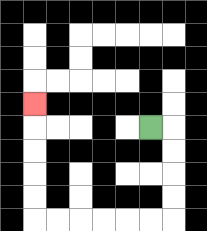{'start': '[6, 5]', 'end': '[1, 4]', 'path_directions': 'R,D,D,D,D,L,L,L,L,L,L,U,U,U,U,U', 'path_coordinates': '[[6, 5], [7, 5], [7, 6], [7, 7], [7, 8], [7, 9], [6, 9], [5, 9], [4, 9], [3, 9], [2, 9], [1, 9], [1, 8], [1, 7], [1, 6], [1, 5], [1, 4]]'}